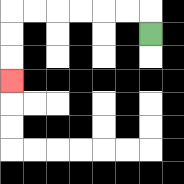{'start': '[6, 1]', 'end': '[0, 3]', 'path_directions': 'U,L,L,L,L,L,L,D,D,D', 'path_coordinates': '[[6, 1], [6, 0], [5, 0], [4, 0], [3, 0], [2, 0], [1, 0], [0, 0], [0, 1], [0, 2], [0, 3]]'}